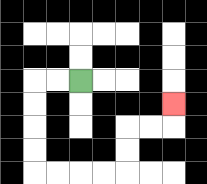{'start': '[3, 3]', 'end': '[7, 4]', 'path_directions': 'L,L,D,D,D,D,R,R,R,R,U,U,R,R,U', 'path_coordinates': '[[3, 3], [2, 3], [1, 3], [1, 4], [1, 5], [1, 6], [1, 7], [2, 7], [3, 7], [4, 7], [5, 7], [5, 6], [5, 5], [6, 5], [7, 5], [7, 4]]'}